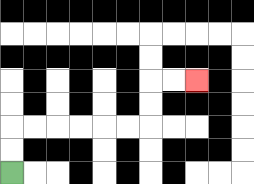{'start': '[0, 7]', 'end': '[8, 3]', 'path_directions': 'U,U,R,R,R,R,R,R,U,U,R,R', 'path_coordinates': '[[0, 7], [0, 6], [0, 5], [1, 5], [2, 5], [3, 5], [4, 5], [5, 5], [6, 5], [6, 4], [6, 3], [7, 3], [8, 3]]'}